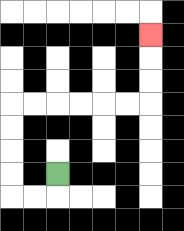{'start': '[2, 7]', 'end': '[6, 1]', 'path_directions': 'D,L,L,U,U,U,U,R,R,R,R,R,R,U,U,U', 'path_coordinates': '[[2, 7], [2, 8], [1, 8], [0, 8], [0, 7], [0, 6], [0, 5], [0, 4], [1, 4], [2, 4], [3, 4], [4, 4], [5, 4], [6, 4], [6, 3], [6, 2], [6, 1]]'}